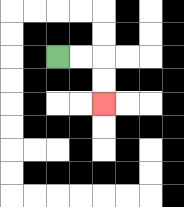{'start': '[2, 2]', 'end': '[4, 4]', 'path_directions': 'R,R,D,D', 'path_coordinates': '[[2, 2], [3, 2], [4, 2], [4, 3], [4, 4]]'}